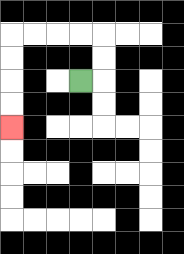{'start': '[3, 3]', 'end': '[0, 5]', 'path_directions': 'R,U,U,L,L,L,L,D,D,D,D', 'path_coordinates': '[[3, 3], [4, 3], [4, 2], [4, 1], [3, 1], [2, 1], [1, 1], [0, 1], [0, 2], [0, 3], [0, 4], [0, 5]]'}